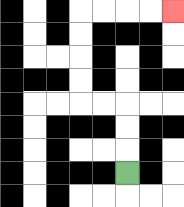{'start': '[5, 7]', 'end': '[7, 0]', 'path_directions': 'U,U,U,L,L,U,U,U,U,R,R,R,R', 'path_coordinates': '[[5, 7], [5, 6], [5, 5], [5, 4], [4, 4], [3, 4], [3, 3], [3, 2], [3, 1], [3, 0], [4, 0], [5, 0], [6, 0], [7, 0]]'}